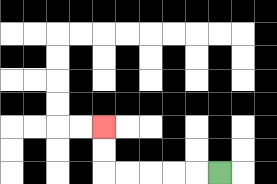{'start': '[9, 7]', 'end': '[4, 5]', 'path_directions': 'L,L,L,L,L,U,U', 'path_coordinates': '[[9, 7], [8, 7], [7, 7], [6, 7], [5, 7], [4, 7], [4, 6], [4, 5]]'}